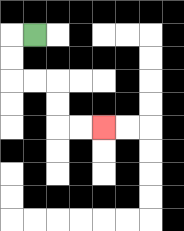{'start': '[1, 1]', 'end': '[4, 5]', 'path_directions': 'L,D,D,R,R,D,D,R,R', 'path_coordinates': '[[1, 1], [0, 1], [0, 2], [0, 3], [1, 3], [2, 3], [2, 4], [2, 5], [3, 5], [4, 5]]'}